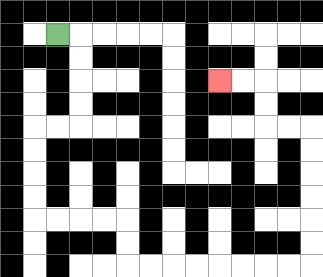{'start': '[2, 1]', 'end': '[9, 3]', 'path_directions': 'R,D,D,D,D,L,L,D,D,D,D,R,R,R,R,D,D,R,R,R,R,R,R,R,R,U,U,U,U,U,U,L,L,U,U,L,L', 'path_coordinates': '[[2, 1], [3, 1], [3, 2], [3, 3], [3, 4], [3, 5], [2, 5], [1, 5], [1, 6], [1, 7], [1, 8], [1, 9], [2, 9], [3, 9], [4, 9], [5, 9], [5, 10], [5, 11], [6, 11], [7, 11], [8, 11], [9, 11], [10, 11], [11, 11], [12, 11], [13, 11], [13, 10], [13, 9], [13, 8], [13, 7], [13, 6], [13, 5], [12, 5], [11, 5], [11, 4], [11, 3], [10, 3], [9, 3]]'}